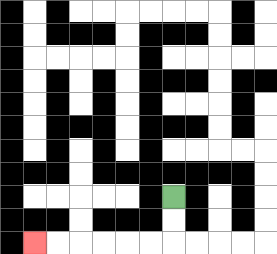{'start': '[7, 8]', 'end': '[1, 10]', 'path_directions': 'D,D,L,L,L,L,L,L', 'path_coordinates': '[[7, 8], [7, 9], [7, 10], [6, 10], [5, 10], [4, 10], [3, 10], [2, 10], [1, 10]]'}